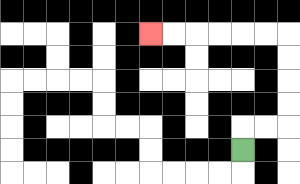{'start': '[10, 6]', 'end': '[6, 1]', 'path_directions': 'U,R,R,U,U,U,U,L,L,L,L,L,L', 'path_coordinates': '[[10, 6], [10, 5], [11, 5], [12, 5], [12, 4], [12, 3], [12, 2], [12, 1], [11, 1], [10, 1], [9, 1], [8, 1], [7, 1], [6, 1]]'}